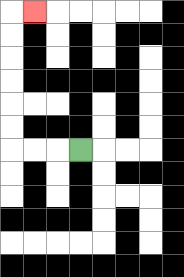{'start': '[3, 6]', 'end': '[1, 0]', 'path_directions': 'L,L,L,U,U,U,U,U,U,R', 'path_coordinates': '[[3, 6], [2, 6], [1, 6], [0, 6], [0, 5], [0, 4], [0, 3], [0, 2], [0, 1], [0, 0], [1, 0]]'}